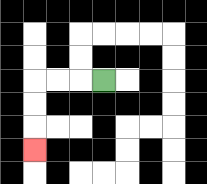{'start': '[4, 3]', 'end': '[1, 6]', 'path_directions': 'L,L,L,D,D,D', 'path_coordinates': '[[4, 3], [3, 3], [2, 3], [1, 3], [1, 4], [1, 5], [1, 6]]'}